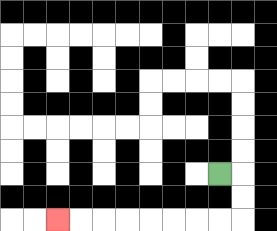{'start': '[9, 7]', 'end': '[2, 9]', 'path_directions': 'R,D,D,L,L,L,L,L,L,L,L', 'path_coordinates': '[[9, 7], [10, 7], [10, 8], [10, 9], [9, 9], [8, 9], [7, 9], [6, 9], [5, 9], [4, 9], [3, 9], [2, 9]]'}